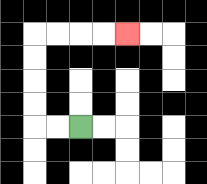{'start': '[3, 5]', 'end': '[5, 1]', 'path_directions': 'L,L,U,U,U,U,R,R,R,R', 'path_coordinates': '[[3, 5], [2, 5], [1, 5], [1, 4], [1, 3], [1, 2], [1, 1], [2, 1], [3, 1], [4, 1], [5, 1]]'}